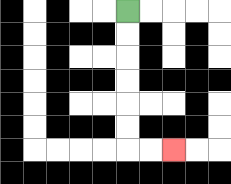{'start': '[5, 0]', 'end': '[7, 6]', 'path_directions': 'D,D,D,D,D,D,R,R', 'path_coordinates': '[[5, 0], [5, 1], [5, 2], [5, 3], [5, 4], [5, 5], [5, 6], [6, 6], [7, 6]]'}